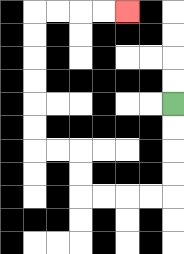{'start': '[7, 4]', 'end': '[5, 0]', 'path_directions': 'D,D,D,D,L,L,L,L,U,U,L,L,U,U,U,U,U,U,R,R,R,R', 'path_coordinates': '[[7, 4], [7, 5], [7, 6], [7, 7], [7, 8], [6, 8], [5, 8], [4, 8], [3, 8], [3, 7], [3, 6], [2, 6], [1, 6], [1, 5], [1, 4], [1, 3], [1, 2], [1, 1], [1, 0], [2, 0], [3, 0], [4, 0], [5, 0]]'}